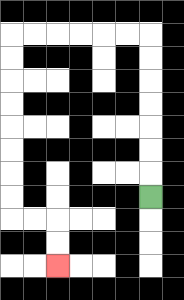{'start': '[6, 8]', 'end': '[2, 11]', 'path_directions': 'U,U,U,U,U,U,U,L,L,L,L,L,L,D,D,D,D,D,D,D,D,R,R,D,D', 'path_coordinates': '[[6, 8], [6, 7], [6, 6], [6, 5], [6, 4], [6, 3], [6, 2], [6, 1], [5, 1], [4, 1], [3, 1], [2, 1], [1, 1], [0, 1], [0, 2], [0, 3], [0, 4], [0, 5], [0, 6], [0, 7], [0, 8], [0, 9], [1, 9], [2, 9], [2, 10], [2, 11]]'}